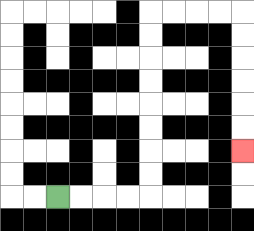{'start': '[2, 8]', 'end': '[10, 6]', 'path_directions': 'R,R,R,R,U,U,U,U,U,U,U,U,R,R,R,R,D,D,D,D,D,D', 'path_coordinates': '[[2, 8], [3, 8], [4, 8], [5, 8], [6, 8], [6, 7], [6, 6], [6, 5], [6, 4], [6, 3], [6, 2], [6, 1], [6, 0], [7, 0], [8, 0], [9, 0], [10, 0], [10, 1], [10, 2], [10, 3], [10, 4], [10, 5], [10, 6]]'}